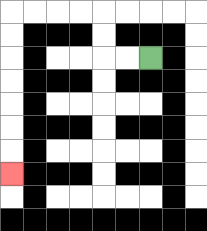{'start': '[6, 2]', 'end': '[0, 7]', 'path_directions': 'L,L,U,U,L,L,L,L,D,D,D,D,D,D,D', 'path_coordinates': '[[6, 2], [5, 2], [4, 2], [4, 1], [4, 0], [3, 0], [2, 0], [1, 0], [0, 0], [0, 1], [0, 2], [0, 3], [0, 4], [0, 5], [0, 6], [0, 7]]'}